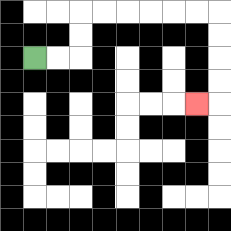{'start': '[1, 2]', 'end': '[8, 4]', 'path_directions': 'R,R,U,U,R,R,R,R,R,R,D,D,D,D,L', 'path_coordinates': '[[1, 2], [2, 2], [3, 2], [3, 1], [3, 0], [4, 0], [5, 0], [6, 0], [7, 0], [8, 0], [9, 0], [9, 1], [9, 2], [9, 3], [9, 4], [8, 4]]'}